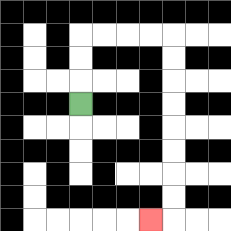{'start': '[3, 4]', 'end': '[6, 9]', 'path_directions': 'U,U,U,R,R,R,R,D,D,D,D,D,D,D,D,L', 'path_coordinates': '[[3, 4], [3, 3], [3, 2], [3, 1], [4, 1], [5, 1], [6, 1], [7, 1], [7, 2], [7, 3], [7, 4], [7, 5], [7, 6], [7, 7], [7, 8], [7, 9], [6, 9]]'}